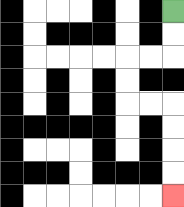{'start': '[7, 0]', 'end': '[7, 8]', 'path_directions': 'D,D,L,L,D,D,R,R,D,D,D,D', 'path_coordinates': '[[7, 0], [7, 1], [7, 2], [6, 2], [5, 2], [5, 3], [5, 4], [6, 4], [7, 4], [7, 5], [7, 6], [7, 7], [7, 8]]'}